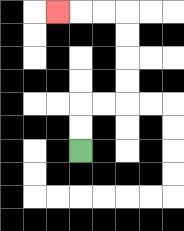{'start': '[3, 6]', 'end': '[2, 0]', 'path_directions': 'U,U,R,R,U,U,U,U,L,L,L', 'path_coordinates': '[[3, 6], [3, 5], [3, 4], [4, 4], [5, 4], [5, 3], [5, 2], [5, 1], [5, 0], [4, 0], [3, 0], [2, 0]]'}